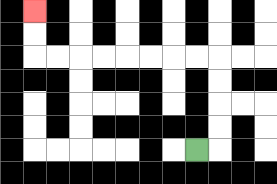{'start': '[8, 6]', 'end': '[1, 0]', 'path_directions': 'R,U,U,U,U,L,L,L,L,L,L,L,L,U,U', 'path_coordinates': '[[8, 6], [9, 6], [9, 5], [9, 4], [9, 3], [9, 2], [8, 2], [7, 2], [6, 2], [5, 2], [4, 2], [3, 2], [2, 2], [1, 2], [1, 1], [1, 0]]'}